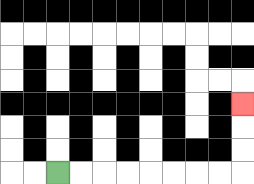{'start': '[2, 7]', 'end': '[10, 4]', 'path_directions': 'R,R,R,R,R,R,R,R,U,U,U', 'path_coordinates': '[[2, 7], [3, 7], [4, 7], [5, 7], [6, 7], [7, 7], [8, 7], [9, 7], [10, 7], [10, 6], [10, 5], [10, 4]]'}